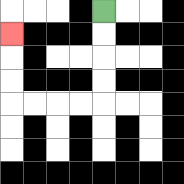{'start': '[4, 0]', 'end': '[0, 1]', 'path_directions': 'D,D,D,D,L,L,L,L,U,U,U', 'path_coordinates': '[[4, 0], [4, 1], [4, 2], [4, 3], [4, 4], [3, 4], [2, 4], [1, 4], [0, 4], [0, 3], [0, 2], [0, 1]]'}